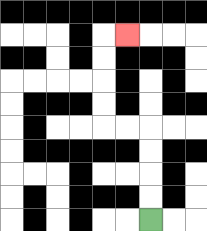{'start': '[6, 9]', 'end': '[5, 1]', 'path_directions': 'U,U,U,U,L,L,U,U,U,U,R', 'path_coordinates': '[[6, 9], [6, 8], [6, 7], [6, 6], [6, 5], [5, 5], [4, 5], [4, 4], [4, 3], [4, 2], [4, 1], [5, 1]]'}